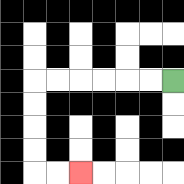{'start': '[7, 3]', 'end': '[3, 7]', 'path_directions': 'L,L,L,L,L,L,D,D,D,D,R,R', 'path_coordinates': '[[7, 3], [6, 3], [5, 3], [4, 3], [3, 3], [2, 3], [1, 3], [1, 4], [1, 5], [1, 6], [1, 7], [2, 7], [3, 7]]'}